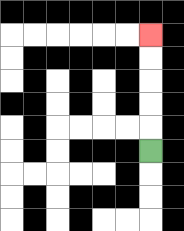{'start': '[6, 6]', 'end': '[6, 1]', 'path_directions': 'U,U,U,U,U', 'path_coordinates': '[[6, 6], [6, 5], [6, 4], [6, 3], [6, 2], [6, 1]]'}